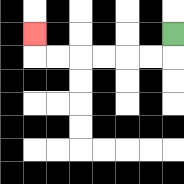{'start': '[7, 1]', 'end': '[1, 1]', 'path_directions': 'D,L,L,L,L,L,L,U', 'path_coordinates': '[[7, 1], [7, 2], [6, 2], [5, 2], [4, 2], [3, 2], [2, 2], [1, 2], [1, 1]]'}